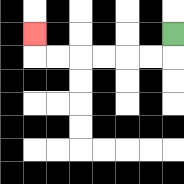{'start': '[7, 1]', 'end': '[1, 1]', 'path_directions': 'D,L,L,L,L,L,L,U', 'path_coordinates': '[[7, 1], [7, 2], [6, 2], [5, 2], [4, 2], [3, 2], [2, 2], [1, 2], [1, 1]]'}